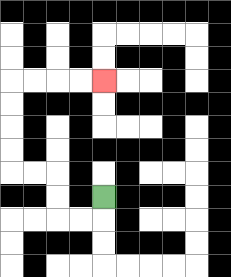{'start': '[4, 8]', 'end': '[4, 3]', 'path_directions': 'D,L,L,U,U,L,L,U,U,U,U,R,R,R,R', 'path_coordinates': '[[4, 8], [4, 9], [3, 9], [2, 9], [2, 8], [2, 7], [1, 7], [0, 7], [0, 6], [0, 5], [0, 4], [0, 3], [1, 3], [2, 3], [3, 3], [4, 3]]'}